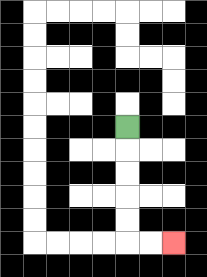{'start': '[5, 5]', 'end': '[7, 10]', 'path_directions': 'D,D,D,D,D,R,R', 'path_coordinates': '[[5, 5], [5, 6], [5, 7], [5, 8], [5, 9], [5, 10], [6, 10], [7, 10]]'}